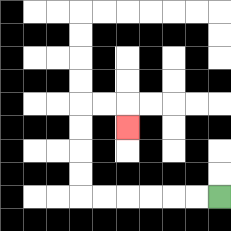{'start': '[9, 8]', 'end': '[5, 5]', 'path_directions': 'L,L,L,L,L,L,U,U,U,U,R,R,D', 'path_coordinates': '[[9, 8], [8, 8], [7, 8], [6, 8], [5, 8], [4, 8], [3, 8], [3, 7], [3, 6], [3, 5], [3, 4], [4, 4], [5, 4], [5, 5]]'}